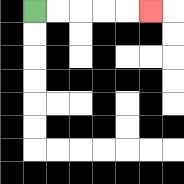{'start': '[1, 0]', 'end': '[6, 0]', 'path_directions': 'R,R,R,R,R', 'path_coordinates': '[[1, 0], [2, 0], [3, 0], [4, 0], [5, 0], [6, 0]]'}